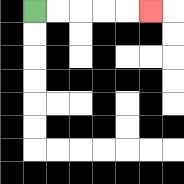{'start': '[1, 0]', 'end': '[6, 0]', 'path_directions': 'R,R,R,R,R', 'path_coordinates': '[[1, 0], [2, 0], [3, 0], [4, 0], [5, 0], [6, 0]]'}